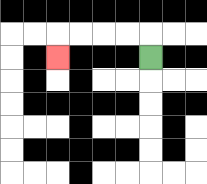{'start': '[6, 2]', 'end': '[2, 2]', 'path_directions': 'U,L,L,L,L,D', 'path_coordinates': '[[6, 2], [6, 1], [5, 1], [4, 1], [3, 1], [2, 1], [2, 2]]'}